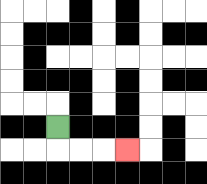{'start': '[2, 5]', 'end': '[5, 6]', 'path_directions': 'D,R,R,R', 'path_coordinates': '[[2, 5], [2, 6], [3, 6], [4, 6], [5, 6]]'}